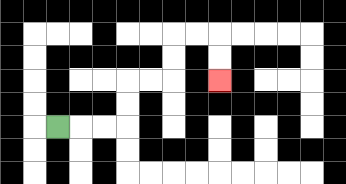{'start': '[2, 5]', 'end': '[9, 3]', 'path_directions': 'R,R,R,U,U,R,R,U,U,R,R,D,D', 'path_coordinates': '[[2, 5], [3, 5], [4, 5], [5, 5], [5, 4], [5, 3], [6, 3], [7, 3], [7, 2], [7, 1], [8, 1], [9, 1], [9, 2], [9, 3]]'}